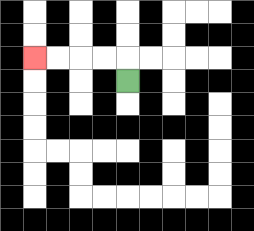{'start': '[5, 3]', 'end': '[1, 2]', 'path_directions': 'U,L,L,L,L', 'path_coordinates': '[[5, 3], [5, 2], [4, 2], [3, 2], [2, 2], [1, 2]]'}